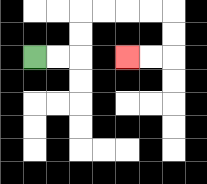{'start': '[1, 2]', 'end': '[5, 2]', 'path_directions': 'R,R,U,U,R,R,R,R,D,D,L,L', 'path_coordinates': '[[1, 2], [2, 2], [3, 2], [3, 1], [3, 0], [4, 0], [5, 0], [6, 0], [7, 0], [7, 1], [7, 2], [6, 2], [5, 2]]'}